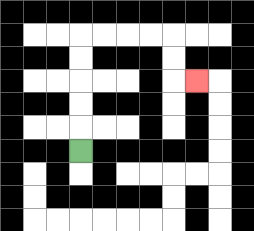{'start': '[3, 6]', 'end': '[8, 3]', 'path_directions': 'U,U,U,U,U,R,R,R,R,D,D,R', 'path_coordinates': '[[3, 6], [3, 5], [3, 4], [3, 3], [3, 2], [3, 1], [4, 1], [5, 1], [6, 1], [7, 1], [7, 2], [7, 3], [8, 3]]'}